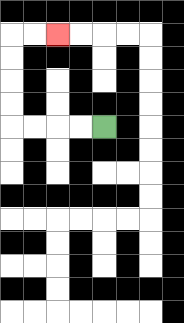{'start': '[4, 5]', 'end': '[2, 1]', 'path_directions': 'L,L,L,L,U,U,U,U,R,R', 'path_coordinates': '[[4, 5], [3, 5], [2, 5], [1, 5], [0, 5], [0, 4], [0, 3], [0, 2], [0, 1], [1, 1], [2, 1]]'}